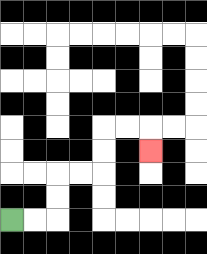{'start': '[0, 9]', 'end': '[6, 6]', 'path_directions': 'R,R,U,U,R,R,U,U,R,R,D', 'path_coordinates': '[[0, 9], [1, 9], [2, 9], [2, 8], [2, 7], [3, 7], [4, 7], [4, 6], [4, 5], [5, 5], [6, 5], [6, 6]]'}